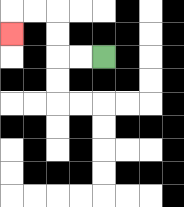{'start': '[4, 2]', 'end': '[0, 1]', 'path_directions': 'L,L,U,U,L,L,D', 'path_coordinates': '[[4, 2], [3, 2], [2, 2], [2, 1], [2, 0], [1, 0], [0, 0], [0, 1]]'}